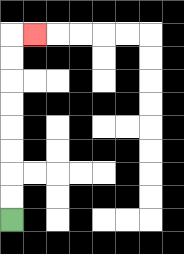{'start': '[0, 9]', 'end': '[1, 1]', 'path_directions': 'U,U,U,U,U,U,U,U,R', 'path_coordinates': '[[0, 9], [0, 8], [0, 7], [0, 6], [0, 5], [0, 4], [0, 3], [0, 2], [0, 1], [1, 1]]'}